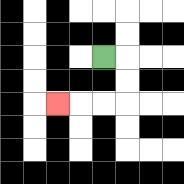{'start': '[4, 2]', 'end': '[2, 4]', 'path_directions': 'R,D,D,L,L,L', 'path_coordinates': '[[4, 2], [5, 2], [5, 3], [5, 4], [4, 4], [3, 4], [2, 4]]'}